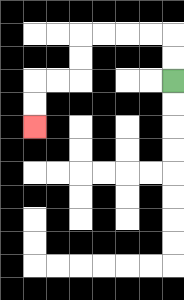{'start': '[7, 3]', 'end': '[1, 5]', 'path_directions': 'U,U,L,L,L,L,D,D,L,L,D,D', 'path_coordinates': '[[7, 3], [7, 2], [7, 1], [6, 1], [5, 1], [4, 1], [3, 1], [3, 2], [3, 3], [2, 3], [1, 3], [1, 4], [1, 5]]'}